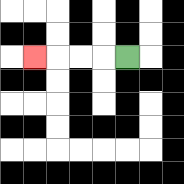{'start': '[5, 2]', 'end': '[1, 2]', 'path_directions': 'L,L,L,L', 'path_coordinates': '[[5, 2], [4, 2], [3, 2], [2, 2], [1, 2]]'}